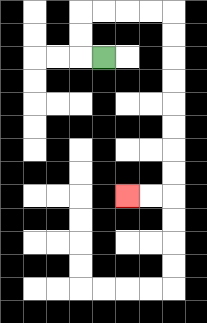{'start': '[4, 2]', 'end': '[5, 8]', 'path_directions': 'L,U,U,R,R,R,R,D,D,D,D,D,D,D,D,L,L', 'path_coordinates': '[[4, 2], [3, 2], [3, 1], [3, 0], [4, 0], [5, 0], [6, 0], [7, 0], [7, 1], [7, 2], [7, 3], [7, 4], [7, 5], [7, 6], [7, 7], [7, 8], [6, 8], [5, 8]]'}